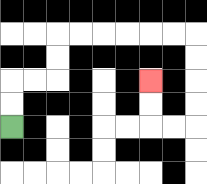{'start': '[0, 5]', 'end': '[6, 3]', 'path_directions': 'U,U,R,R,U,U,R,R,R,R,R,R,D,D,D,D,L,L,U,U', 'path_coordinates': '[[0, 5], [0, 4], [0, 3], [1, 3], [2, 3], [2, 2], [2, 1], [3, 1], [4, 1], [5, 1], [6, 1], [7, 1], [8, 1], [8, 2], [8, 3], [8, 4], [8, 5], [7, 5], [6, 5], [6, 4], [6, 3]]'}